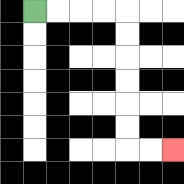{'start': '[1, 0]', 'end': '[7, 6]', 'path_directions': 'R,R,R,R,D,D,D,D,D,D,R,R', 'path_coordinates': '[[1, 0], [2, 0], [3, 0], [4, 0], [5, 0], [5, 1], [5, 2], [5, 3], [5, 4], [5, 5], [5, 6], [6, 6], [7, 6]]'}